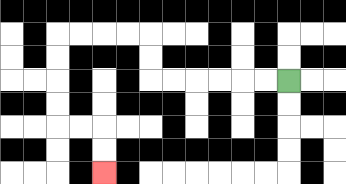{'start': '[12, 3]', 'end': '[4, 7]', 'path_directions': 'L,L,L,L,L,L,U,U,L,L,L,L,D,D,D,D,R,R,D,D', 'path_coordinates': '[[12, 3], [11, 3], [10, 3], [9, 3], [8, 3], [7, 3], [6, 3], [6, 2], [6, 1], [5, 1], [4, 1], [3, 1], [2, 1], [2, 2], [2, 3], [2, 4], [2, 5], [3, 5], [4, 5], [4, 6], [4, 7]]'}